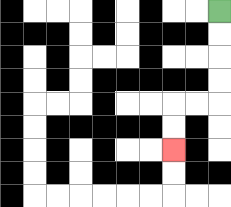{'start': '[9, 0]', 'end': '[7, 6]', 'path_directions': 'D,D,D,D,L,L,D,D', 'path_coordinates': '[[9, 0], [9, 1], [9, 2], [9, 3], [9, 4], [8, 4], [7, 4], [7, 5], [7, 6]]'}